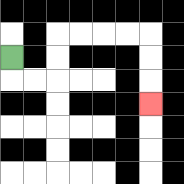{'start': '[0, 2]', 'end': '[6, 4]', 'path_directions': 'D,R,R,U,U,R,R,R,R,D,D,D', 'path_coordinates': '[[0, 2], [0, 3], [1, 3], [2, 3], [2, 2], [2, 1], [3, 1], [4, 1], [5, 1], [6, 1], [6, 2], [6, 3], [6, 4]]'}